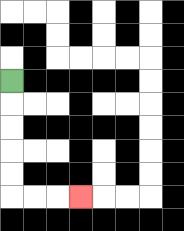{'start': '[0, 3]', 'end': '[3, 8]', 'path_directions': 'D,D,D,D,D,R,R,R', 'path_coordinates': '[[0, 3], [0, 4], [0, 5], [0, 6], [0, 7], [0, 8], [1, 8], [2, 8], [3, 8]]'}